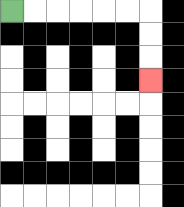{'start': '[0, 0]', 'end': '[6, 3]', 'path_directions': 'R,R,R,R,R,R,D,D,D', 'path_coordinates': '[[0, 0], [1, 0], [2, 0], [3, 0], [4, 0], [5, 0], [6, 0], [6, 1], [6, 2], [6, 3]]'}